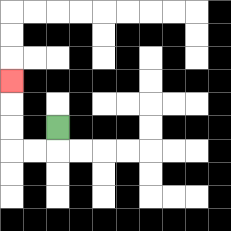{'start': '[2, 5]', 'end': '[0, 3]', 'path_directions': 'D,L,L,U,U,U', 'path_coordinates': '[[2, 5], [2, 6], [1, 6], [0, 6], [0, 5], [0, 4], [0, 3]]'}